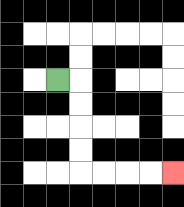{'start': '[2, 3]', 'end': '[7, 7]', 'path_directions': 'R,D,D,D,D,R,R,R,R', 'path_coordinates': '[[2, 3], [3, 3], [3, 4], [3, 5], [3, 6], [3, 7], [4, 7], [5, 7], [6, 7], [7, 7]]'}